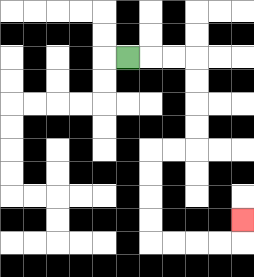{'start': '[5, 2]', 'end': '[10, 9]', 'path_directions': 'R,R,R,D,D,D,D,L,L,D,D,D,D,R,R,R,R,U', 'path_coordinates': '[[5, 2], [6, 2], [7, 2], [8, 2], [8, 3], [8, 4], [8, 5], [8, 6], [7, 6], [6, 6], [6, 7], [6, 8], [6, 9], [6, 10], [7, 10], [8, 10], [9, 10], [10, 10], [10, 9]]'}